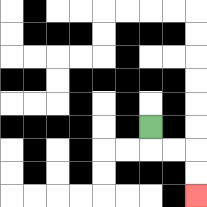{'start': '[6, 5]', 'end': '[8, 8]', 'path_directions': 'D,R,R,D,D', 'path_coordinates': '[[6, 5], [6, 6], [7, 6], [8, 6], [8, 7], [8, 8]]'}